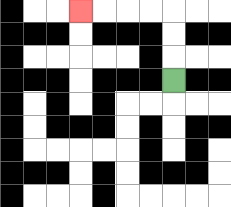{'start': '[7, 3]', 'end': '[3, 0]', 'path_directions': 'U,U,U,L,L,L,L', 'path_coordinates': '[[7, 3], [7, 2], [7, 1], [7, 0], [6, 0], [5, 0], [4, 0], [3, 0]]'}